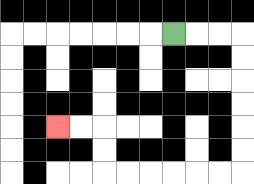{'start': '[7, 1]', 'end': '[2, 5]', 'path_directions': 'R,R,R,D,D,D,D,D,D,L,L,L,L,L,L,U,U,L,L', 'path_coordinates': '[[7, 1], [8, 1], [9, 1], [10, 1], [10, 2], [10, 3], [10, 4], [10, 5], [10, 6], [10, 7], [9, 7], [8, 7], [7, 7], [6, 7], [5, 7], [4, 7], [4, 6], [4, 5], [3, 5], [2, 5]]'}